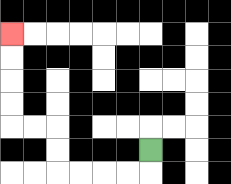{'start': '[6, 6]', 'end': '[0, 1]', 'path_directions': 'D,L,L,L,L,U,U,L,L,U,U,U,U', 'path_coordinates': '[[6, 6], [6, 7], [5, 7], [4, 7], [3, 7], [2, 7], [2, 6], [2, 5], [1, 5], [0, 5], [0, 4], [0, 3], [0, 2], [0, 1]]'}